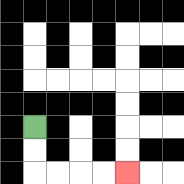{'start': '[1, 5]', 'end': '[5, 7]', 'path_directions': 'D,D,R,R,R,R', 'path_coordinates': '[[1, 5], [1, 6], [1, 7], [2, 7], [3, 7], [4, 7], [5, 7]]'}